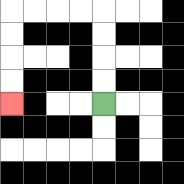{'start': '[4, 4]', 'end': '[0, 4]', 'path_directions': 'U,U,U,U,L,L,L,L,D,D,D,D', 'path_coordinates': '[[4, 4], [4, 3], [4, 2], [4, 1], [4, 0], [3, 0], [2, 0], [1, 0], [0, 0], [0, 1], [0, 2], [0, 3], [0, 4]]'}